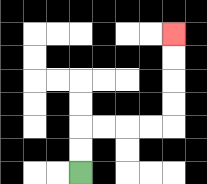{'start': '[3, 7]', 'end': '[7, 1]', 'path_directions': 'U,U,R,R,R,R,U,U,U,U', 'path_coordinates': '[[3, 7], [3, 6], [3, 5], [4, 5], [5, 5], [6, 5], [7, 5], [7, 4], [7, 3], [7, 2], [7, 1]]'}